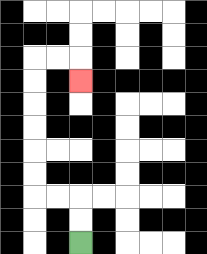{'start': '[3, 10]', 'end': '[3, 3]', 'path_directions': 'U,U,L,L,U,U,U,U,U,U,R,R,D', 'path_coordinates': '[[3, 10], [3, 9], [3, 8], [2, 8], [1, 8], [1, 7], [1, 6], [1, 5], [1, 4], [1, 3], [1, 2], [2, 2], [3, 2], [3, 3]]'}